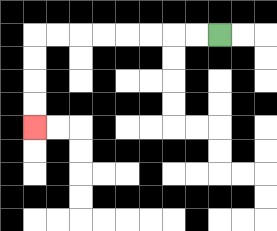{'start': '[9, 1]', 'end': '[1, 5]', 'path_directions': 'L,L,L,L,L,L,L,L,D,D,D,D', 'path_coordinates': '[[9, 1], [8, 1], [7, 1], [6, 1], [5, 1], [4, 1], [3, 1], [2, 1], [1, 1], [1, 2], [1, 3], [1, 4], [1, 5]]'}